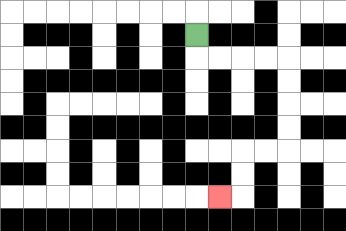{'start': '[8, 1]', 'end': '[9, 8]', 'path_directions': 'D,R,R,R,R,D,D,D,D,L,L,D,D,L', 'path_coordinates': '[[8, 1], [8, 2], [9, 2], [10, 2], [11, 2], [12, 2], [12, 3], [12, 4], [12, 5], [12, 6], [11, 6], [10, 6], [10, 7], [10, 8], [9, 8]]'}